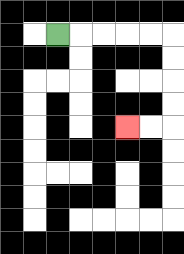{'start': '[2, 1]', 'end': '[5, 5]', 'path_directions': 'R,R,R,R,R,D,D,D,D,L,L', 'path_coordinates': '[[2, 1], [3, 1], [4, 1], [5, 1], [6, 1], [7, 1], [7, 2], [7, 3], [7, 4], [7, 5], [6, 5], [5, 5]]'}